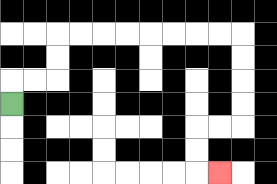{'start': '[0, 4]', 'end': '[9, 7]', 'path_directions': 'U,R,R,U,U,R,R,R,R,R,R,R,R,D,D,D,D,L,L,D,D,R', 'path_coordinates': '[[0, 4], [0, 3], [1, 3], [2, 3], [2, 2], [2, 1], [3, 1], [4, 1], [5, 1], [6, 1], [7, 1], [8, 1], [9, 1], [10, 1], [10, 2], [10, 3], [10, 4], [10, 5], [9, 5], [8, 5], [8, 6], [8, 7], [9, 7]]'}